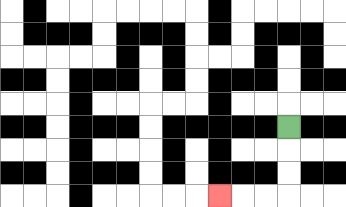{'start': '[12, 5]', 'end': '[9, 8]', 'path_directions': 'D,D,D,L,L,L', 'path_coordinates': '[[12, 5], [12, 6], [12, 7], [12, 8], [11, 8], [10, 8], [9, 8]]'}